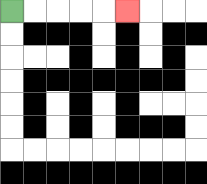{'start': '[0, 0]', 'end': '[5, 0]', 'path_directions': 'R,R,R,R,R', 'path_coordinates': '[[0, 0], [1, 0], [2, 0], [3, 0], [4, 0], [5, 0]]'}